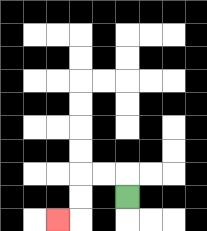{'start': '[5, 8]', 'end': '[2, 9]', 'path_directions': 'U,L,L,D,D,L', 'path_coordinates': '[[5, 8], [5, 7], [4, 7], [3, 7], [3, 8], [3, 9], [2, 9]]'}